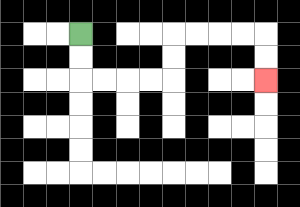{'start': '[3, 1]', 'end': '[11, 3]', 'path_directions': 'D,D,R,R,R,R,U,U,R,R,R,R,D,D', 'path_coordinates': '[[3, 1], [3, 2], [3, 3], [4, 3], [5, 3], [6, 3], [7, 3], [7, 2], [7, 1], [8, 1], [9, 1], [10, 1], [11, 1], [11, 2], [11, 3]]'}